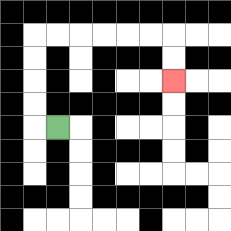{'start': '[2, 5]', 'end': '[7, 3]', 'path_directions': 'L,U,U,U,U,R,R,R,R,R,R,D,D', 'path_coordinates': '[[2, 5], [1, 5], [1, 4], [1, 3], [1, 2], [1, 1], [2, 1], [3, 1], [4, 1], [5, 1], [6, 1], [7, 1], [7, 2], [7, 3]]'}